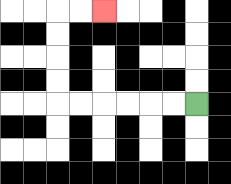{'start': '[8, 4]', 'end': '[4, 0]', 'path_directions': 'L,L,L,L,L,L,U,U,U,U,R,R', 'path_coordinates': '[[8, 4], [7, 4], [6, 4], [5, 4], [4, 4], [3, 4], [2, 4], [2, 3], [2, 2], [2, 1], [2, 0], [3, 0], [4, 0]]'}